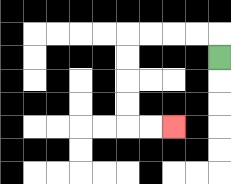{'start': '[9, 2]', 'end': '[7, 5]', 'path_directions': 'U,L,L,L,L,D,D,D,D,R,R', 'path_coordinates': '[[9, 2], [9, 1], [8, 1], [7, 1], [6, 1], [5, 1], [5, 2], [5, 3], [5, 4], [5, 5], [6, 5], [7, 5]]'}